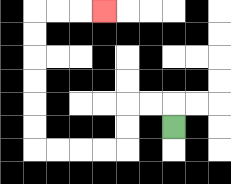{'start': '[7, 5]', 'end': '[4, 0]', 'path_directions': 'U,L,L,D,D,L,L,L,L,U,U,U,U,U,U,R,R,R', 'path_coordinates': '[[7, 5], [7, 4], [6, 4], [5, 4], [5, 5], [5, 6], [4, 6], [3, 6], [2, 6], [1, 6], [1, 5], [1, 4], [1, 3], [1, 2], [1, 1], [1, 0], [2, 0], [3, 0], [4, 0]]'}